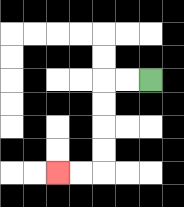{'start': '[6, 3]', 'end': '[2, 7]', 'path_directions': 'L,L,D,D,D,D,L,L', 'path_coordinates': '[[6, 3], [5, 3], [4, 3], [4, 4], [4, 5], [4, 6], [4, 7], [3, 7], [2, 7]]'}